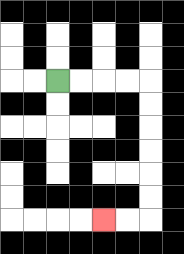{'start': '[2, 3]', 'end': '[4, 9]', 'path_directions': 'R,R,R,R,D,D,D,D,D,D,L,L', 'path_coordinates': '[[2, 3], [3, 3], [4, 3], [5, 3], [6, 3], [6, 4], [6, 5], [6, 6], [6, 7], [6, 8], [6, 9], [5, 9], [4, 9]]'}